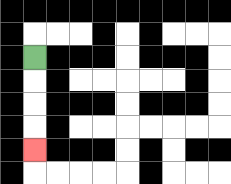{'start': '[1, 2]', 'end': '[1, 6]', 'path_directions': 'D,D,D,D', 'path_coordinates': '[[1, 2], [1, 3], [1, 4], [1, 5], [1, 6]]'}